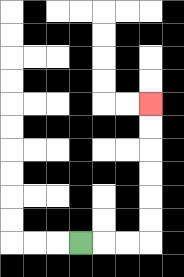{'start': '[3, 10]', 'end': '[6, 4]', 'path_directions': 'R,R,R,U,U,U,U,U,U', 'path_coordinates': '[[3, 10], [4, 10], [5, 10], [6, 10], [6, 9], [6, 8], [6, 7], [6, 6], [6, 5], [6, 4]]'}